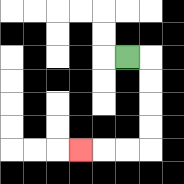{'start': '[5, 2]', 'end': '[3, 6]', 'path_directions': 'R,D,D,D,D,L,L,L', 'path_coordinates': '[[5, 2], [6, 2], [6, 3], [6, 4], [6, 5], [6, 6], [5, 6], [4, 6], [3, 6]]'}